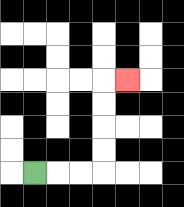{'start': '[1, 7]', 'end': '[5, 3]', 'path_directions': 'R,R,R,U,U,U,U,R', 'path_coordinates': '[[1, 7], [2, 7], [3, 7], [4, 7], [4, 6], [4, 5], [4, 4], [4, 3], [5, 3]]'}